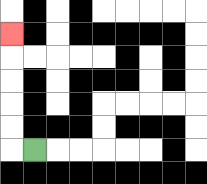{'start': '[1, 6]', 'end': '[0, 1]', 'path_directions': 'L,U,U,U,U,U', 'path_coordinates': '[[1, 6], [0, 6], [0, 5], [0, 4], [0, 3], [0, 2], [0, 1]]'}